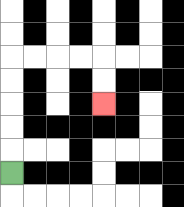{'start': '[0, 7]', 'end': '[4, 4]', 'path_directions': 'U,U,U,U,U,R,R,R,R,D,D', 'path_coordinates': '[[0, 7], [0, 6], [0, 5], [0, 4], [0, 3], [0, 2], [1, 2], [2, 2], [3, 2], [4, 2], [4, 3], [4, 4]]'}